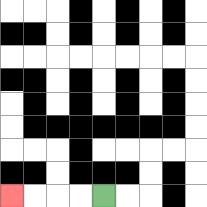{'start': '[4, 8]', 'end': '[0, 8]', 'path_directions': 'L,L,L,L', 'path_coordinates': '[[4, 8], [3, 8], [2, 8], [1, 8], [0, 8]]'}